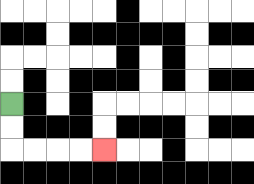{'start': '[0, 4]', 'end': '[4, 6]', 'path_directions': 'D,D,R,R,R,R', 'path_coordinates': '[[0, 4], [0, 5], [0, 6], [1, 6], [2, 6], [3, 6], [4, 6]]'}